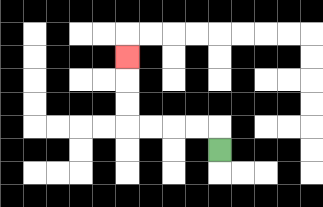{'start': '[9, 6]', 'end': '[5, 2]', 'path_directions': 'U,L,L,L,L,U,U,U', 'path_coordinates': '[[9, 6], [9, 5], [8, 5], [7, 5], [6, 5], [5, 5], [5, 4], [5, 3], [5, 2]]'}